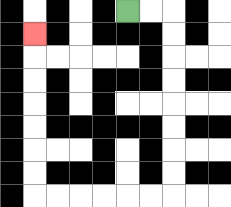{'start': '[5, 0]', 'end': '[1, 1]', 'path_directions': 'R,R,D,D,D,D,D,D,D,D,L,L,L,L,L,L,U,U,U,U,U,U,U', 'path_coordinates': '[[5, 0], [6, 0], [7, 0], [7, 1], [7, 2], [7, 3], [7, 4], [7, 5], [7, 6], [7, 7], [7, 8], [6, 8], [5, 8], [4, 8], [3, 8], [2, 8], [1, 8], [1, 7], [1, 6], [1, 5], [1, 4], [1, 3], [1, 2], [1, 1]]'}